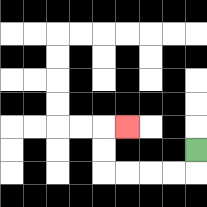{'start': '[8, 6]', 'end': '[5, 5]', 'path_directions': 'D,L,L,L,L,U,U,R', 'path_coordinates': '[[8, 6], [8, 7], [7, 7], [6, 7], [5, 7], [4, 7], [4, 6], [4, 5], [5, 5]]'}